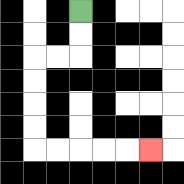{'start': '[3, 0]', 'end': '[6, 6]', 'path_directions': 'D,D,L,L,D,D,D,D,R,R,R,R,R', 'path_coordinates': '[[3, 0], [3, 1], [3, 2], [2, 2], [1, 2], [1, 3], [1, 4], [1, 5], [1, 6], [2, 6], [3, 6], [4, 6], [5, 6], [6, 6]]'}